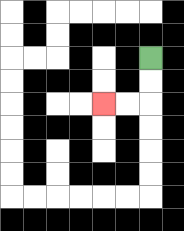{'start': '[6, 2]', 'end': '[4, 4]', 'path_directions': 'D,D,L,L', 'path_coordinates': '[[6, 2], [6, 3], [6, 4], [5, 4], [4, 4]]'}